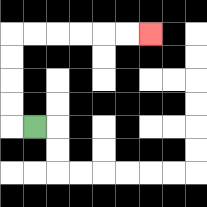{'start': '[1, 5]', 'end': '[6, 1]', 'path_directions': 'L,U,U,U,U,R,R,R,R,R,R', 'path_coordinates': '[[1, 5], [0, 5], [0, 4], [0, 3], [0, 2], [0, 1], [1, 1], [2, 1], [3, 1], [4, 1], [5, 1], [6, 1]]'}